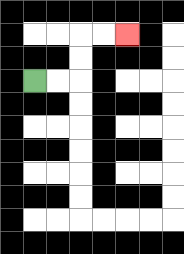{'start': '[1, 3]', 'end': '[5, 1]', 'path_directions': 'R,R,U,U,R,R', 'path_coordinates': '[[1, 3], [2, 3], [3, 3], [3, 2], [3, 1], [4, 1], [5, 1]]'}